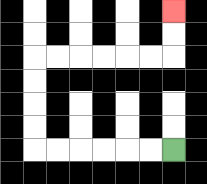{'start': '[7, 6]', 'end': '[7, 0]', 'path_directions': 'L,L,L,L,L,L,U,U,U,U,R,R,R,R,R,R,U,U', 'path_coordinates': '[[7, 6], [6, 6], [5, 6], [4, 6], [3, 6], [2, 6], [1, 6], [1, 5], [1, 4], [1, 3], [1, 2], [2, 2], [3, 2], [4, 2], [5, 2], [6, 2], [7, 2], [7, 1], [7, 0]]'}